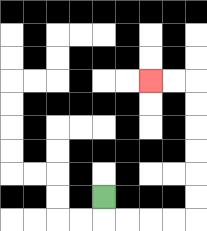{'start': '[4, 8]', 'end': '[6, 3]', 'path_directions': 'D,R,R,R,R,U,U,U,U,U,U,L,L', 'path_coordinates': '[[4, 8], [4, 9], [5, 9], [6, 9], [7, 9], [8, 9], [8, 8], [8, 7], [8, 6], [8, 5], [8, 4], [8, 3], [7, 3], [6, 3]]'}